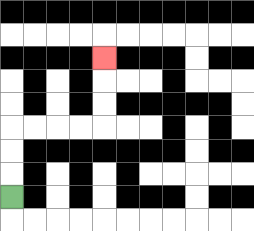{'start': '[0, 8]', 'end': '[4, 2]', 'path_directions': 'U,U,U,R,R,R,R,U,U,U', 'path_coordinates': '[[0, 8], [0, 7], [0, 6], [0, 5], [1, 5], [2, 5], [3, 5], [4, 5], [4, 4], [4, 3], [4, 2]]'}